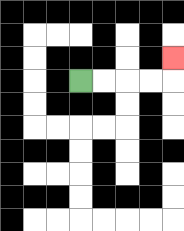{'start': '[3, 3]', 'end': '[7, 2]', 'path_directions': 'R,R,R,R,U', 'path_coordinates': '[[3, 3], [4, 3], [5, 3], [6, 3], [7, 3], [7, 2]]'}